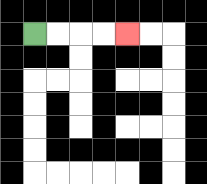{'start': '[1, 1]', 'end': '[5, 1]', 'path_directions': 'R,R,R,R', 'path_coordinates': '[[1, 1], [2, 1], [3, 1], [4, 1], [5, 1]]'}